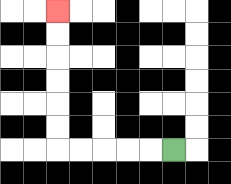{'start': '[7, 6]', 'end': '[2, 0]', 'path_directions': 'L,L,L,L,L,U,U,U,U,U,U', 'path_coordinates': '[[7, 6], [6, 6], [5, 6], [4, 6], [3, 6], [2, 6], [2, 5], [2, 4], [2, 3], [2, 2], [2, 1], [2, 0]]'}